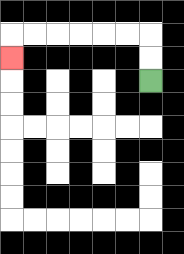{'start': '[6, 3]', 'end': '[0, 2]', 'path_directions': 'U,U,L,L,L,L,L,L,D', 'path_coordinates': '[[6, 3], [6, 2], [6, 1], [5, 1], [4, 1], [3, 1], [2, 1], [1, 1], [0, 1], [0, 2]]'}